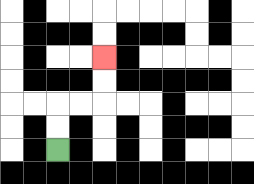{'start': '[2, 6]', 'end': '[4, 2]', 'path_directions': 'U,U,R,R,U,U', 'path_coordinates': '[[2, 6], [2, 5], [2, 4], [3, 4], [4, 4], [4, 3], [4, 2]]'}